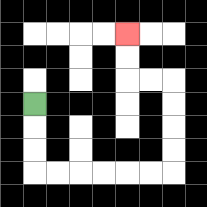{'start': '[1, 4]', 'end': '[5, 1]', 'path_directions': 'D,D,D,R,R,R,R,R,R,U,U,U,U,L,L,U,U', 'path_coordinates': '[[1, 4], [1, 5], [1, 6], [1, 7], [2, 7], [3, 7], [4, 7], [5, 7], [6, 7], [7, 7], [7, 6], [7, 5], [7, 4], [7, 3], [6, 3], [5, 3], [5, 2], [5, 1]]'}